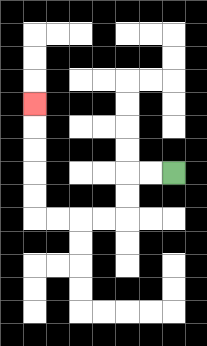{'start': '[7, 7]', 'end': '[1, 4]', 'path_directions': 'L,L,D,D,L,L,L,L,U,U,U,U,U', 'path_coordinates': '[[7, 7], [6, 7], [5, 7], [5, 8], [5, 9], [4, 9], [3, 9], [2, 9], [1, 9], [1, 8], [1, 7], [1, 6], [1, 5], [1, 4]]'}